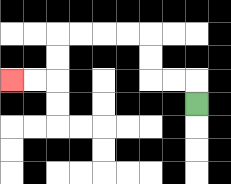{'start': '[8, 4]', 'end': '[0, 3]', 'path_directions': 'U,L,L,U,U,L,L,L,L,D,D,L,L', 'path_coordinates': '[[8, 4], [8, 3], [7, 3], [6, 3], [6, 2], [6, 1], [5, 1], [4, 1], [3, 1], [2, 1], [2, 2], [2, 3], [1, 3], [0, 3]]'}